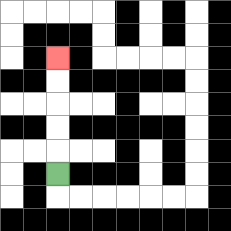{'start': '[2, 7]', 'end': '[2, 2]', 'path_directions': 'U,U,U,U,U', 'path_coordinates': '[[2, 7], [2, 6], [2, 5], [2, 4], [2, 3], [2, 2]]'}